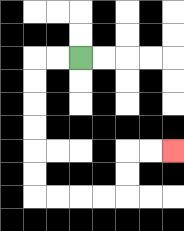{'start': '[3, 2]', 'end': '[7, 6]', 'path_directions': 'L,L,D,D,D,D,D,D,R,R,R,R,U,U,R,R', 'path_coordinates': '[[3, 2], [2, 2], [1, 2], [1, 3], [1, 4], [1, 5], [1, 6], [1, 7], [1, 8], [2, 8], [3, 8], [4, 8], [5, 8], [5, 7], [5, 6], [6, 6], [7, 6]]'}